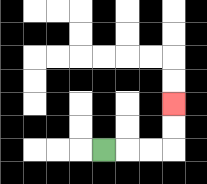{'start': '[4, 6]', 'end': '[7, 4]', 'path_directions': 'R,R,R,U,U', 'path_coordinates': '[[4, 6], [5, 6], [6, 6], [7, 6], [7, 5], [7, 4]]'}